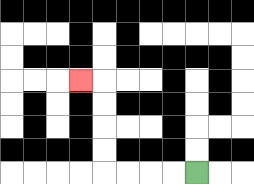{'start': '[8, 7]', 'end': '[3, 3]', 'path_directions': 'L,L,L,L,U,U,U,U,L', 'path_coordinates': '[[8, 7], [7, 7], [6, 7], [5, 7], [4, 7], [4, 6], [4, 5], [4, 4], [4, 3], [3, 3]]'}